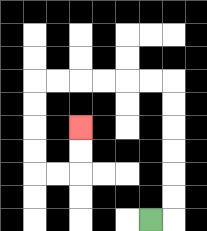{'start': '[6, 9]', 'end': '[3, 5]', 'path_directions': 'R,U,U,U,U,U,U,L,L,L,L,L,L,D,D,D,D,R,R,U,U', 'path_coordinates': '[[6, 9], [7, 9], [7, 8], [7, 7], [7, 6], [7, 5], [7, 4], [7, 3], [6, 3], [5, 3], [4, 3], [3, 3], [2, 3], [1, 3], [1, 4], [1, 5], [1, 6], [1, 7], [2, 7], [3, 7], [3, 6], [3, 5]]'}